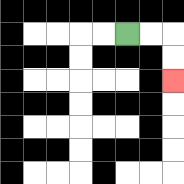{'start': '[5, 1]', 'end': '[7, 3]', 'path_directions': 'R,R,D,D', 'path_coordinates': '[[5, 1], [6, 1], [7, 1], [7, 2], [7, 3]]'}